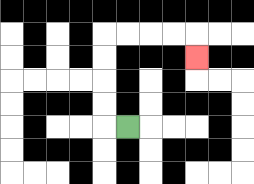{'start': '[5, 5]', 'end': '[8, 2]', 'path_directions': 'L,U,U,U,U,R,R,R,R,D', 'path_coordinates': '[[5, 5], [4, 5], [4, 4], [4, 3], [4, 2], [4, 1], [5, 1], [6, 1], [7, 1], [8, 1], [8, 2]]'}